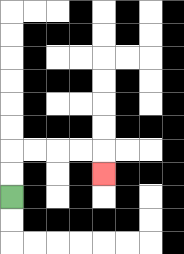{'start': '[0, 8]', 'end': '[4, 7]', 'path_directions': 'U,U,R,R,R,R,D', 'path_coordinates': '[[0, 8], [0, 7], [0, 6], [1, 6], [2, 6], [3, 6], [4, 6], [4, 7]]'}